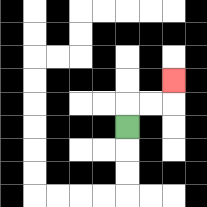{'start': '[5, 5]', 'end': '[7, 3]', 'path_directions': 'U,R,R,U', 'path_coordinates': '[[5, 5], [5, 4], [6, 4], [7, 4], [7, 3]]'}